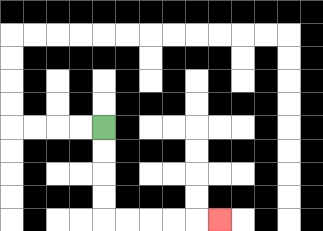{'start': '[4, 5]', 'end': '[9, 9]', 'path_directions': 'D,D,D,D,R,R,R,R,R', 'path_coordinates': '[[4, 5], [4, 6], [4, 7], [4, 8], [4, 9], [5, 9], [6, 9], [7, 9], [8, 9], [9, 9]]'}